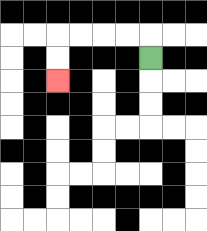{'start': '[6, 2]', 'end': '[2, 3]', 'path_directions': 'U,L,L,L,L,D,D', 'path_coordinates': '[[6, 2], [6, 1], [5, 1], [4, 1], [3, 1], [2, 1], [2, 2], [2, 3]]'}